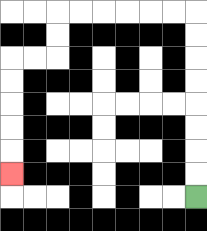{'start': '[8, 8]', 'end': '[0, 7]', 'path_directions': 'U,U,U,U,U,U,U,U,L,L,L,L,L,L,D,D,L,L,D,D,D,D,D', 'path_coordinates': '[[8, 8], [8, 7], [8, 6], [8, 5], [8, 4], [8, 3], [8, 2], [8, 1], [8, 0], [7, 0], [6, 0], [5, 0], [4, 0], [3, 0], [2, 0], [2, 1], [2, 2], [1, 2], [0, 2], [0, 3], [0, 4], [0, 5], [0, 6], [0, 7]]'}